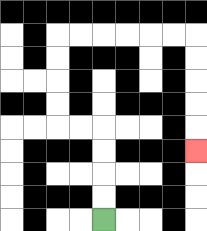{'start': '[4, 9]', 'end': '[8, 6]', 'path_directions': 'U,U,U,U,L,L,U,U,U,U,R,R,R,R,R,R,D,D,D,D,D', 'path_coordinates': '[[4, 9], [4, 8], [4, 7], [4, 6], [4, 5], [3, 5], [2, 5], [2, 4], [2, 3], [2, 2], [2, 1], [3, 1], [4, 1], [5, 1], [6, 1], [7, 1], [8, 1], [8, 2], [8, 3], [8, 4], [8, 5], [8, 6]]'}